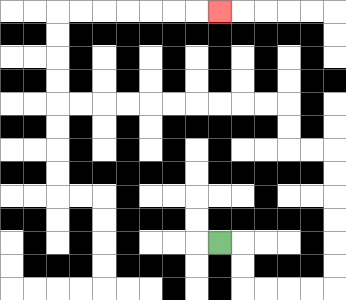{'start': '[9, 10]', 'end': '[9, 0]', 'path_directions': 'R,D,D,R,R,R,R,U,U,U,U,U,U,L,L,U,U,L,L,L,L,L,L,L,L,L,L,U,U,U,U,R,R,R,R,R,R,R', 'path_coordinates': '[[9, 10], [10, 10], [10, 11], [10, 12], [11, 12], [12, 12], [13, 12], [14, 12], [14, 11], [14, 10], [14, 9], [14, 8], [14, 7], [14, 6], [13, 6], [12, 6], [12, 5], [12, 4], [11, 4], [10, 4], [9, 4], [8, 4], [7, 4], [6, 4], [5, 4], [4, 4], [3, 4], [2, 4], [2, 3], [2, 2], [2, 1], [2, 0], [3, 0], [4, 0], [5, 0], [6, 0], [7, 0], [8, 0], [9, 0]]'}